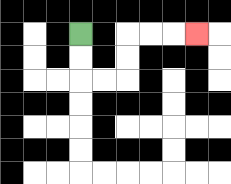{'start': '[3, 1]', 'end': '[8, 1]', 'path_directions': 'D,D,R,R,U,U,R,R,R', 'path_coordinates': '[[3, 1], [3, 2], [3, 3], [4, 3], [5, 3], [5, 2], [5, 1], [6, 1], [7, 1], [8, 1]]'}